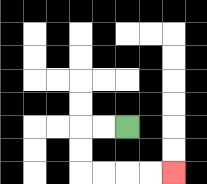{'start': '[5, 5]', 'end': '[7, 7]', 'path_directions': 'L,L,D,D,R,R,R,R', 'path_coordinates': '[[5, 5], [4, 5], [3, 5], [3, 6], [3, 7], [4, 7], [5, 7], [6, 7], [7, 7]]'}